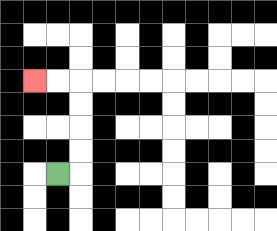{'start': '[2, 7]', 'end': '[1, 3]', 'path_directions': 'R,U,U,U,U,L,L', 'path_coordinates': '[[2, 7], [3, 7], [3, 6], [3, 5], [3, 4], [3, 3], [2, 3], [1, 3]]'}